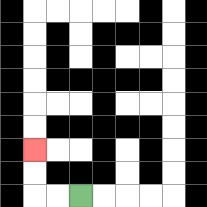{'start': '[3, 8]', 'end': '[1, 6]', 'path_directions': 'L,L,U,U', 'path_coordinates': '[[3, 8], [2, 8], [1, 8], [1, 7], [1, 6]]'}